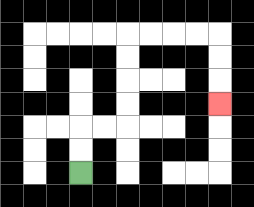{'start': '[3, 7]', 'end': '[9, 4]', 'path_directions': 'U,U,R,R,U,U,U,U,R,R,R,R,D,D,D', 'path_coordinates': '[[3, 7], [3, 6], [3, 5], [4, 5], [5, 5], [5, 4], [5, 3], [5, 2], [5, 1], [6, 1], [7, 1], [8, 1], [9, 1], [9, 2], [9, 3], [9, 4]]'}